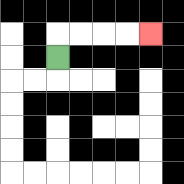{'start': '[2, 2]', 'end': '[6, 1]', 'path_directions': 'U,R,R,R,R', 'path_coordinates': '[[2, 2], [2, 1], [3, 1], [4, 1], [5, 1], [6, 1]]'}